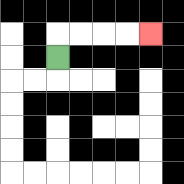{'start': '[2, 2]', 'end': '[6, 1]', 'path_directions': 'U,R,R,R,R', 'path_coordinates': '[[2, 2], [2, 1], [3, 1], [4, 1], [5, 1], [6, 1]]'}